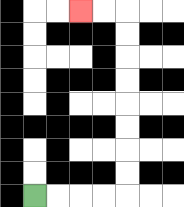{'start': '[1, 8]', 'end': '[3, 0]', 'path_directions': 'R,R,R,R,U,U,U,U,U,U,U,U,L,L', 'path_coordinates': '[[1, 8], [2, 8], [3, 8], [4, 8], [5, 8], [5, 7], [5, 6], [5, 5], [5, 4], [5, 3], [5, 2], [5, 1], [5, 0], [4, 0], [3, 0]]'}